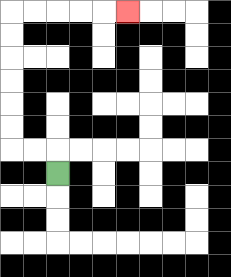{'start': '[2, 7]', 'end': '[5, 0]', 'path_directions': 'U,L,L,U,U,U,U,U,U,R,R,R,R,R', 'path_coordinates': '[[2, 7], [2, 6], [1, 6], [0, 6], [0, 5], [0, 4], [0, 3], [0, 2], [0, 1], [0, 0], [1, 0], [2, 0], [3, 0], [4, 0], [5, 0]]'}